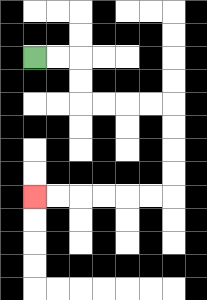{'start': '[1, 2]', 'end': '[1, 8]', 'path_directions': 'R,R,D,D,R,R,R,R,D,D,D,D,L,L,L,L,L,L', 'path_coordinates': '[[1, 2], [2, 2], [3, 2], [3, 3], [3, 4], [4, 4], [5, 4], [6, 4], [7, 4], [7, 5], [7, 6], [7, 7], [7, 8], [6, 8], [5, 8], [4, 8], [3, 8], [2, 8], [1, 8]]'}